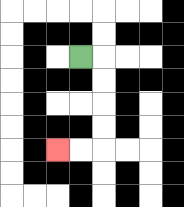{'start': '[3, 2]', 'end': '[2, 6]', 'path_directions': 'R,D,D,D,D,L,L', 'path_coordinates': '[[3, 2], [4, 2], [4, 3], [4, 4], [4, 5], [4, 6], [3, 6], [2, 6]]'}